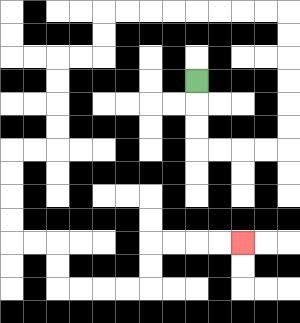{'start': '[8, 3]', 'end': '[10, 10]', 'path_directions': 'D,D,D,R,R,R,R,U,U,U,U,U,U,L,L,L,L,L,L,L,L,D,D,L,L,D,D,D,D,L,L,D,D,D,D,R,R,D,D,R,R,R,R,U,U,R,R,R,R', 'path_coordinates': '[[8, 3], [8, 4], [8, 5], [8, 6], [9, 6], [10, 6], [11, 6], [12, 6], [12, 5], [12, 4], [12, 3], [12, 2], [12, 1], [12, 0], [11, 0], [10, 0], [9, 0], [8, 0], [7, 0], [6, 0], [5, 0], [4, 0], [4, 1], [4, 2], [3, 2], [2, 2], [2, 3], [2, 4], [2, 5], [2, 6], [1, 6], [0, 6], [0, 7], [0, 8], [0, 9], [0, 10], [1, 10], [2, 10], [2, 11], [2, 12], [3, 12], [4, 12], [5, 12], [6, 12], [6, 11], [6, 10], [7, 10], [8, 10], [9, 10], [10, 10]]'}